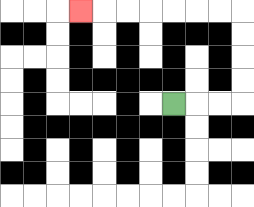{'start': '[7, 4]', 'end': '[3, 0]', 'path_directions': 'R,R,R,U,U,U,U,L,L,L,L,L,L,L', 'path_coordinates': '[[7, 4], [8, 4], [9, 4], [10, 4], [10, 3], [10, 2], [10, 1], [10, 0], [9, 0], [8, 0], [7, 0], [6, 0], [5, 0], [4, 0], [3, 0]]'}